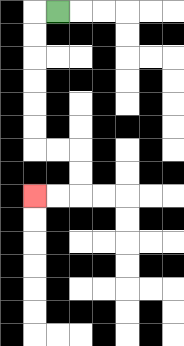{'start': '[2, 0]', 'end': '[1, 8]', 'path_directions': 'L,D,D,D,D,D,D,R,R,D,D,L,L', 'path_coordinates': '[[2, 0], [1, 0], [1, 1], [1, 2], [1, 3], [1, 4], [1, 5], [1, 6], [2, 6], [3, 6], [3, 7], [3, 8], [2, 8], [1, 8]]'}